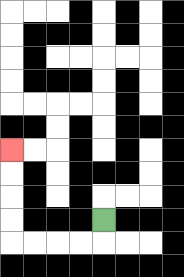{'start': '[4, 9]', 'end': '[0, 6]', 'path_directions': 'D,L,L,L,L,U,U,U,U', 'path_coordinates': '[[4, 9], [4, 10], [3, 10], [2, 10], [1, 10], [0, 10], [0, 9], [0, 8], [0, 7], [0, 6]]'}